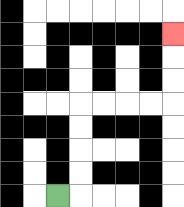{'start': '[2, 8]', 'end': '[7, 1]', 'path_directions': 'R,U,U,U,U,R,R,R,R,U,U,U', 'path_coordinates': '[[2, 8], [3, 8], [3, 7], [3, 6], [3, 5], [3, 4], [4, 4], [5, 4], [6, 4], [7, 4], [7, 3], [7, 2], [7, 1]]'}